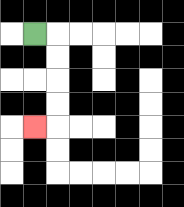{'start': '[1, 1]', 'end': '[1, 5]', 'path_directions': 'R,D,D,D,D,L', 'path_coordinates': '[[1, 1], [2, 1], [2, 2], [2, 3], [2, 4], [2, 5], [1, 5]]'}